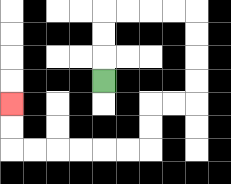{'start': '[4, 3]', 'end': '[0, 4]', 'path_directions': 'U,U,U,R,R,R,R,D,D,D,D,L,L,D,D,L,L,L,L,L,L,U,U', 'path_coordinates': '[[4, 3], [4, 2], [4, 1], [4, 0], [5, 0], [6, 0], [7, 0], [8, 0], [8, 1], [8, 2], [8, 3], [8, 4], [7, 4], [6, 4], [6, 5], [6, 6], [5, 6], [4, 6], [3, 6], [2, 6], [1, 6], [0, 6], [0, 5], [0, 4]]'}